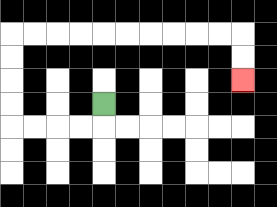{'start': '[4, 4]', 'end': '[10, 3]', 'path_directions': 'D,L,L,L,L,U,U,U,U,R,R,R,R,R,R,R,R,R,R,D,D', 'path_coordinates': '[[4, 4], [4, 5], [3, 5], [2, 5], [1, 5], [0, 5], [0, 4], [0, 3], [0, 2], [0, 1], [1, 1], [2, 1], [3, 1], [4, 1], [5, 1], [6, 1], [7, 1], [8, 1], [9, 1], [10, 1], [10, 2], [10, 3]]'}